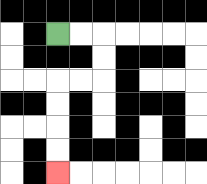{'start': '[2, 1]', 'end': '[2, 7]', 'path_directions': 'R,R,D,D,L,L,D,D,D,D', 'path_coordinates': '[[2, 1], [3, 1], [4, 1], [4, 2], [4, 3], [3, 3], [2, 3], [2, 4], [2, 5], [2, 6], [2, 7]]'}